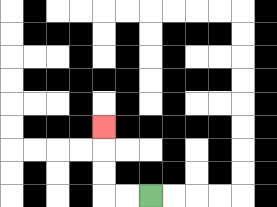{'start': '[6, 8]', 'end': '[4, 5]', 'path_directions': 'L,L,U,U,U', 'path_coordinates': '[[6, 8], [5, 8], [4, 8], [4, 7], [4, 6], [4, 5]]'}